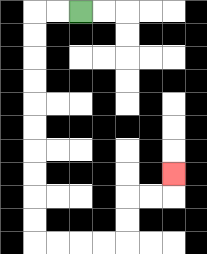{'start': '[3, 0]', 'end': '[7, 7]', 'path_directions': 'L,L,D,D,D,D,D,D,D,D,D,D,R,R,R,R,U,U,R,R,U', 'path_coordinates': '[[3, 0], [2, 0], [1, 0], [1, 1], [1, 2], [1, 3], [1, 4], [1, 5], [1, 6], [1, 7], [1, 8], [1, 9], [1, 10], [2, 10], [3, 10], [4, 10], [5, 10], [5, 9], [5, 8], [6, 8], [7, 8], [7, 7]]'}